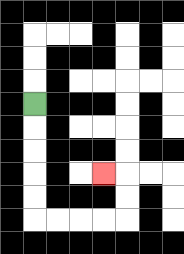{'start': '[1, 4]', 'end': '[4, 7]', 'path_directions': 'D,D,D,D,D,R,R,R,R,U,U,L', 'path_coordinates': '[[1, 4], [1, 5], [1, 6], [1, 7], [1, 8], [1, 9], [2, 9], [3, 9], [4, 9], [5, 9], [5, 8], [5, 7], [4, 7]]'}